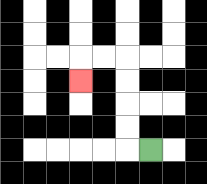{'start': '[6, 6]', 'end': '[3, 3]', 'path_directions': 'L,U,U,U,U,L,L,D', 'path_coordinates': '[[6, 6], [5, 6], [5, 5], [5, 4], [5, 3], [5, 2], [4, 2], [3, 2], [3, 3]]'}